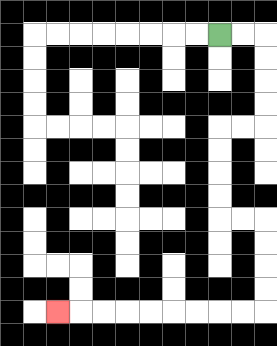{'start': '[9, 1]', 'end': '[2, 13]', 'path_directions': 'R,R,D,D,D,D,L,L,D,D,D,D,R,R,D,D,D,D,L,L,L,L,L,L,L,L,L', 'path_coordinates': '[[9, 1], [10, 1], [11, 1], [11, 2], [11, 3], [11, 4], [11, 5], [10, 5], [9, 5], [9, 6], [9, 7], [9, 8], [9, 9], [10, 9], [11, 9], [11, 10], [11, 11], [11, 12], [11, 13], [10, 13], [9, 13], [8, 13], [7, 13], [6, 13], [5, 13], [4, 13], [3, 13], [2, 13]]'}